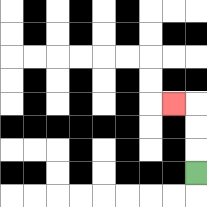{'start': '[8, 7]', 'end': '[7, 4]', 'path_directions': 'U,U,U,L', 'path_coordinates': '[[8, 7], [8, 6], [8, 5], [8, 4], [7, 4]]'}